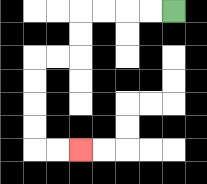{'start': '[7, 0]', 'end': '[3, 6]', 'path_directions': 'L,L,L,L,D,D,L,L,D,D,D,D,R,R', 'path_coordinates': '[[7, 0], [6, 0], [5, 0], [4, 0], [3, 0], [3, 1], [3, 2], [2, 2], [1, 2], [1, 3], [1, 4], [1, 5], [1, 6], [2, 6], [3, 6]]'}